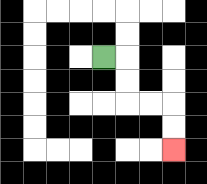{'start': '[4, 2]', 'end': '[7, 6]', 'path_directions': 'R,D,D,R,R,D,D', 'path_coordinates': '[[4, 2], [5, 2], [5, 3], [5, 4], [6, 4], [7, 4], [7, 5], [7, 6]]'}